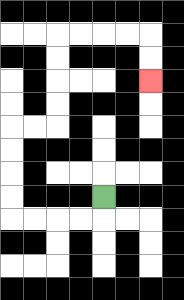{'start': '[4, 8]', 'end': '[6, 3]', 'path_directions': 'D,L,L,L,L,U,U,U,U,R,R,U,U,U,U,R,R,R,R,D,D', 'path_coordinates': '[[4, 8], [4, 9], [3, 9], [2, 9], [1, 9], [0, 9], [0, 8], [0, 7], [0, 6], [0, 5], [1, 5], [2, 5], [2, 4], [2, 3], [2, 2], [2, 1], [3, 1], [4, 1], [5, 1], [6, 1], [6, 2], [6, 3]]'}